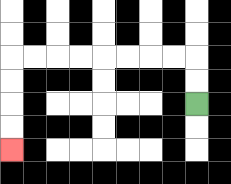{'start': '[8, 4]', 'end': '[0, 6]', 'path_directions': 'U,U,L,L,L,L,L,L,L,L,D,D,D,D', 'path_coordinates': '[[8, 4], [8, 3], [8, 2], [7, 2], [6, 2], [5, 2], [4, 2], [3, 2], [2, 2], [1, 2], [0, 2], [0, 3], [0, 4], [0, 5], [0, 6]]'}